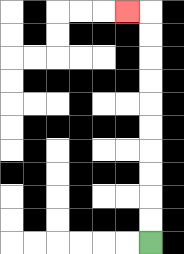{'start': '[6, 10]', 'end': '[5, 0]', 'path_directions': 'U,U,U,U,U,U,U,U,U,U,L', 'path_coordinates': '[[6, 10], [6, 9], [6, 8], [6, 7], [6, 6], [6, 5], [6, 4], [6, 3], [6, 2], [6, 1], [6, 0], [5, 0]]'}